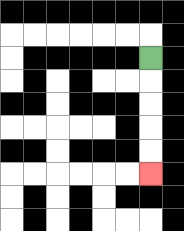{'start': '[6, 2]', 'end': '[6, 7]', 'path_directions': 'D,D,D,D,D', 'path_coordinates': '[[6, 2], [6, 3], [6, 4], [6, 5], [6, 6], [6, 7]]'}